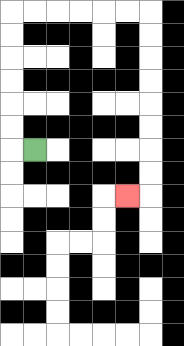{'start': '[1, 6]', 'end': '[5, 8]', 'path_directions': 'L,U,U,U,U,U,U,R,R,R,R,R,R,D,D,D,D,D,D,D,D,L', 'path_coordinates': '[[1, 6], [0, 6], [0, 5], [0, 4], [0, 3], [0, 2], [0, 1], [0, 0], [1, 0], [2, 0], [3, 0], [4, 0], [5, 0], [6, 0], [6, 1], [6, 2], [6, 3], [6, 4], [6, 5], [6, 6], [6, 7], [6, 8], [5, 8]]'}